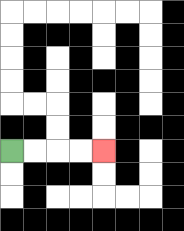{'start': '[0, 6]', 'end': '[4, 6]', 'path_directions': 'R,R,R,R', 'path_coordinates': '[[0, 6], [1, 6], [2, 6], [3, 6], [4, 6]]'}